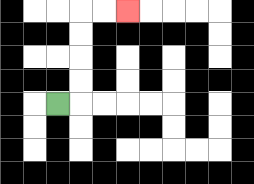{'start': '[2, 4]', 'end': '[5, 0]', 'path_directions': 'R,U,U,U,U,R,R', 'path_coordinates': '[[2, 4], [3, 4], [3, 3], [3, 2], [3, 1], [3, 0], [4, 0], [5, 0]]'}